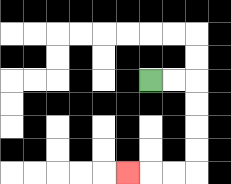{'start': '[6, 3]', 'end': '[5, 7]', 'path_directions': 'R,R,D,D,D,D,L,L,L', 'path_coordinates': '[[6, 3], [7, 3], [8, 3], [8, 4], [8, 5], [8, 6], [8, 7], [7, 7], [6, 7], [5, 7]]'}